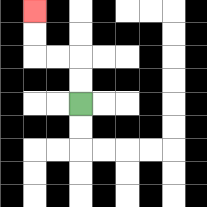{'start': '[3, 4]', 'end': '[1, 0]', 'path_directions': 'U,U,L,L,U,U', 'path_coordinates': '[[3, 4], [3, 3], [3, 2], [2, 2], [1, 2], [1, 1], [1, 0]]'}